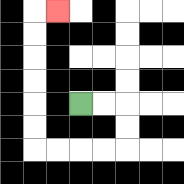{'start': '[3, 4]', 'end': '[2, 0]', 'path_directions': 'R,R,D,D,L,L,L,L,U,U,U,U,U,U,R', 'path_coordinates': '[[3, 4], [4, 4], [5, 4], [5, 5], [5, 6], [4, 6], [3, 6], [2, 6], [1, 6], [1, 5], [1, 4], [1, 3], [1, 2], [1, 1], [1, 0], [2, 0]]'}